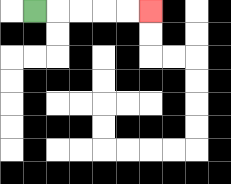{'start': '[1, 0]', 'end': '[6, 0]', 'path_directions': 'R,R,R,R,R', 'path_coordinates': '[[1, 0], [2, 0], [3, 0], [4, 0], [5, 0], [6, 0]]'}